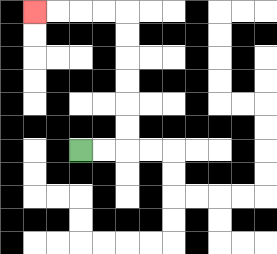{'start': '[3, 6]', 'end': '[1, 0]', 'path_directions': 'R,R,U,U,U,U,U,U,L,L,L,L', 'path_coordinates': '[[3, 6], [4, 6], [5, 6], [5, 5], [5, 4], [5, 3], [5, 2], [5, 1], [5, 0], [4, 0], [3, 0], [2, 0], [1, 0]]'}